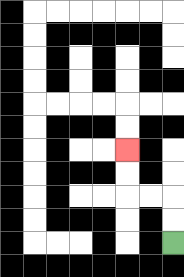{'start': '[7, 10]', 'end': '[5, 6]', 'path_directions': 'U,U,L,L,U,U', 'path_coordinates': '[[7, 10], [7, 9], [7, 8], [6, 8], [5, 8], [5, 7], [5, 6]]'}